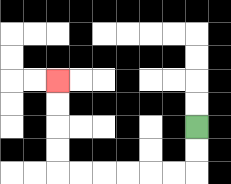{'start': '[8, 5]', 'end': '[2, 3]', 'path_directions': 'D,D,L,L,L,L,L,L,U,U,U,U', 'path_coordinates': '[[8, 5], [8, 6], [8, 7], [7, 7], [6, 7], [5, 7], [4, 7], [3, 7], [2, 7], [2, 6], [2, 5], [2, 4], [2, 3]]'}